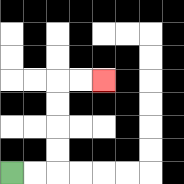{'start': '[0, 7]', 'end': '[4, 3]', 'path_directions': 'R,R,U,U,U,U,R,R', 'path_coordinates': '[[0, 7], [1, 7], [2, 7], [2, 6], [2, 5], [2, 4], [2, 3], [3, 3], [4, 3]]'}